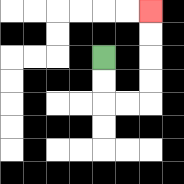{'start': '[4, 2]', 'end': '[6, 0]', 'path_directions': 'D,D,R,R,U,U,U,U', 'path_coordinates': '[[4, 2], [4, 3], [4, 4], [5, 4], [6, 4], [6, 3], [6, 2], [6, 1], [6, 0]]'}